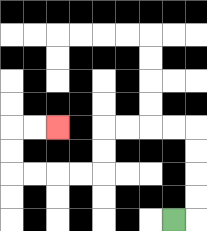{'start': '[7, 9]', 'end': '[2, 5]', 'path_directions': 'R,U,U,U,U,L,L,L,L,D,D,L,L,L,L,U,U,R,R', 'path_coordinates': '[[7, 9], [8, 9], [8, 8], [8, 7], [8, 6], [8, 5], [7, 5], [6, 5], [5, 5], [4, 5], [4, 6], [4, 7], [3, 7], [2, 7], [1, 7], [0, 7], [0, 6], [0, 5], [1, 5], [2, 5]]'}